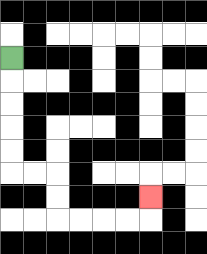{'start': '[0, 2]', 'end': '[6, 8]', 'path_directions': 'D,D,D,D,D,R,R,D,D,R,R,R,R,U', 'path_coordinates': '[[0, 2], [0, 3], [0, 4], [0, 5], [0, 6], [0, 7], [1, 7], [2, 7], [2, 8], [2, 9], [3, 9], [4, 9], [5, 9], [6, 9], [6, 8]]'}